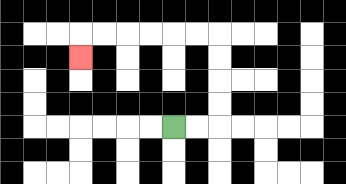{'start': '[7, 5]', 'end': '[3, 2]', 'path_directions': 'R,R,U,U,U,U,L,L,L,L,L,L,D', 'path_coordinates': '[[7, 5], [8, 5], [9, 5], [9, 4], [9, 3], [9, 2], [9, 1], [8, 1], [7, 1], [6, 1], [5, 1], [4, 1], [3, 1], [3, 2]]'}